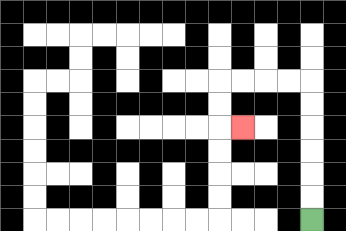{'start': '[13, 9]', 'end': '[10, 5]', 'path_directions': 'U,U,U,U,U,U,L,L,L,L,D,D,R', 'path_coordinates': '[[13, 9], [13, 8], [13, 7], [13, 6], [13, 5], [13, 4], [13, 3], [12, 3], [11, 3], [10, 3], [9, 3], [9, 4], [9, 5], [10, 5]]'}